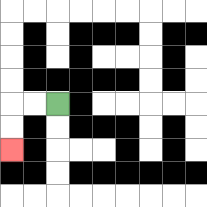{'start': '[2, 4]', 'end': '[0, 6]', 'path_directions': 'L,L,D,D', 'path_coordinates': '[[2, 4], [1, 4], [0, 4], [0, 5], [0, 6]]'}